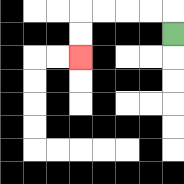{'start': '[7, 1]', 'end': '[3, 2]', 'path_directions': 'U,L,L,L,L,D,D', 'path_coordinates': '[[7, 1], [7, 0], [6, 0], [5, 0], [4, 0], [3, 0], [3, 1], [3, 2]]'}